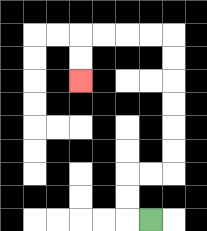{'start': '[6, 9]', 'end': '[3, 3]', 'path_directions': 'L,U,U,R,R,U,U,U,U,U,U,L,L,L,L,D,D', 'path_coordinates': '[[6, 9], [5, 9], [5, 8], [5, 7], [6, 7], [7, 7], [7, 6], [7, 5], [7, 4], [7, 3], [7, 2], [7, 1], [6, 1], [5, 1], [4, 1], [3, 1], [3, 2], [3, 3]]'}